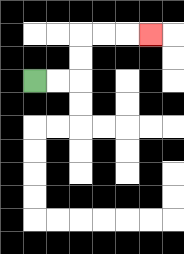{'start': '[1, 3]', 'end': '[6, 1]', 'path_directions': 'R,R,U,U,R,R,R', 'path_coordinates': '[[1, 3], [2, 3], [3, 3], [3, 2], [3, 1], [4, 1], [5, 1], [6, 1]]'}